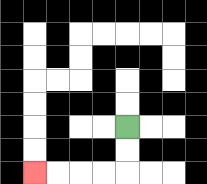{'start': '[5, 5]', 'end': '[1, 7]', 'path_directions': 'D,D,L,L,L,L', 'path_coordinates': '[[5, 5], [5, 6], [5, 7], [4, 7], [3, 7], [2, 7], [1, 7]]'}